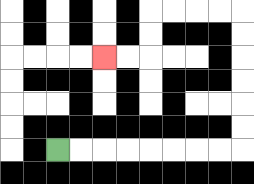{'start': '[2, 6]', 'end': '[4, 2]', 'path_directions': 'R,R,R,R,R,R,R,R,U,U,U,U,U,U,L,L,L,L,D,D,L,L', 'path_coordinates': '[[2, 6], [3, 6], [4, 6], [5, 6], [6, 6], [7, 6], [8, 6], [9, 6], [10, 6], [10, 5], [10, 4], [10, 3], [10, 2], [10, 1], [10, 0], [9, 0], [8, 0], [7, 0], [6, 0], [6, 1], [6, 2], [5, 2], [4, 2]]'}